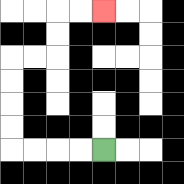{'start': '[4, 6]', 'end': '[4, 0]', 'path_directions': 'L,L,L,L,U,U,U,U,R,R,U,U,R,R', 'path_coordinates': '[[4, 6], [3, 6], [2, 6], [1, 6], [0, 6], [0, 5], [0, 4], [0, 3], [0, 2], [1, 2], [2, 2], [2, 1], [2, 0], [3, 0], [4, 0]]'}